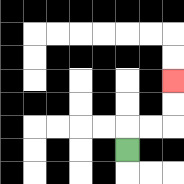{'start': '[5, 6]', 'end': '[7, 3]', 'path_directions': 'U,R,R,U,U', 'path_coordinates': '[[5, 6], [5, 5], [6, 5], [7, 5], [7, 4], [7, 3]]'}